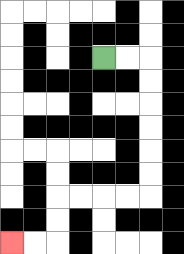{'start': '[4, 2]', 'end': '[0, 10]', 'path_directions': 'R,R,D,D,D,D,D,D,L,L,L,L,D,D,L,L', 'path_coordinates': '[[4, 2], [5, 2], [6, 2], [6, 3], [6, 4], [6, 5], [6, 6], [6, 7], [6, 8], [5, 8], [4, 8], [3, 8], [2, 8], [2, 9], [2, 10], [1, 10], [0, 10]]'}